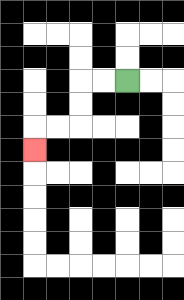{'start': '[5, 3]', 'end': '[1, 6]', 'path_directions': 'L,L,D,D,L,L,D', 'path_coordinates': '[[5, 3], [4, 3], [3, 3], [3, 4], [3, 5], [2, 5], [1, 5], [1, 6]]'}